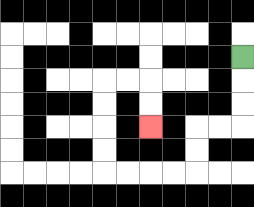{'start': '[10, 2]', 'end': '[6, 5]', 'path_directions': 'D,D,D,L,L,D,D,L,L,L,L,U,U,U,U,R,R,D,D', 'path_coordinates': '[[10, 2], [10, 3], [10, 4], [10, 5], [9, 5], [8, 5], [8, 6], [8, 7], [7, 7], [6, 7], [5, 7], [4, 7], [4, 6], [4, 5], [4, 4], [4, 3], [5, 3], [6, 3], [6, 4], [6, 5]]'}